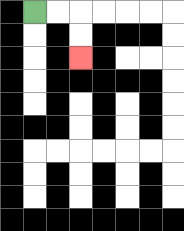{'start': '[1, 0]', 'end': '[3, 2]', 'path_directions': 'R,R,D,D', 'path_coordinates': '[[1, 0], [2, 0], [3, 0], [3, 1], [3, 2]]'}